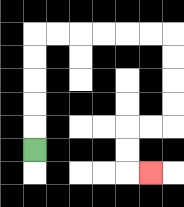{'start': '[1, 6]', 'end': '[6, 7]', 'path_directions': 'U,U,U,U,U,R,R,R,R,R,R,D,D,D,D,L,L,D,D,R', 'path_coordinates': '[[1, 6], [1, 5], [1, 4], [1, 3], [1, 2], [1, 1], [2, 1], [3, 1], [4, 1], [5, 1], [6, 1], [7, 1], [7, 2], [7, 3], [7, 4], [7, 5], [6, 5], [5, 5], [5, 6], [5, 7], [6, 7]]'}